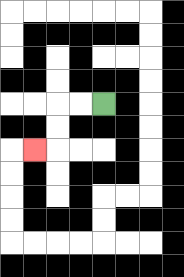{'start': '[4, 4]', 'end': '[1, 6]', 'path_directions': 'L,L,D,D,L', 'path_coordinates': '[[4, 4], [3, 4], [2, 4], [2, 5], [2, 6], [1, 6]]'}